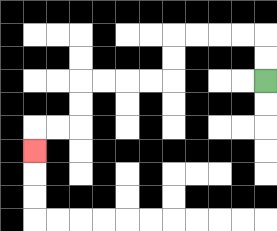{'start': '[11, 3]', 'end': '[1, 6]', 'path_directions': 'U,U,L,L,L,L,D,D,L,L,L,L,D,D,L,L,D', 'path_coordinates': '[[11, 3], [11, 2], [11, 1], [10, 1], [9, 1], [8, 1], [7, 1], [7, 2], [7, 3], [6, 3], [5, 3], [4, 3], [3, 3], [3, 4], [3, 5], [2, 5], [1, 5], [1, 6]]'}